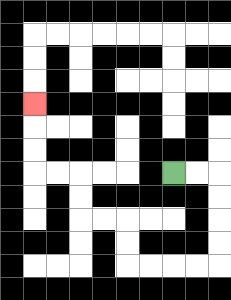{'start': '[7, 7]', 'end': '[1, 4]', 'path_directions': 'R,R,D,D,D,D,L,L,L,L,U,U,L,L,U,U,L,L,U,U,U', 'path_coordinates': '[[7, 7], [8, 7], [9, 7], [9, 8], [9, 9], [9, 10], [9, 11], [8, 11], [7, 11], [6, 11], [5, 11], [5, 10], [5, 9], [4, 9], [3, 9], [3, 8], [3, 7], [2, 7], [1, 7], [1, 6], [1, 5], [1, 4]]'}